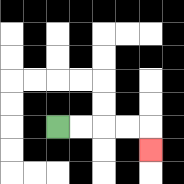{'start': '[2, 5]', 'end': '[6, 6]', 'path_directions': 'R,R,R,R,D', 'path_coordinates': '[[2, 5], [3, 5], [4, 5], [5, 5], [6, 5], [6, 6]]'}